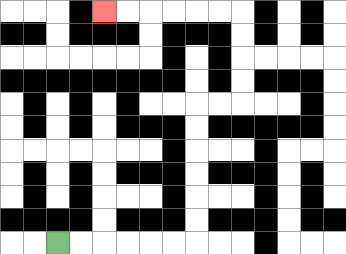{'start': '[2, 10]', 'end': '[4, 0]', 'path_directions': 'R,R,R,R,R,R,U,U,U,U,U,U,R,R,U,U,U,U,L,L,L,L,L,L', 'path_coordinates': '[[2, 10], [3, 10], [4, 10], [5, 10], [6, 10], [7, 10], [8, 10], [8, 9], [8, 8], [8, 7], [8, 6], [8, 5], [8, 4], [9, 4], [10, 4], [10, 3], [10, 2], [10, 1], [10, 0], [9, 0], [8, 0], [7, 0], [6, 0], [5, 0], [4, 0]]'}